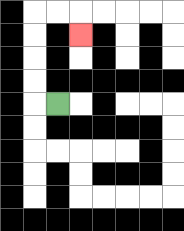{'start': '[2, 4]', 'end': '[3, 1]', 'path_directions': 'L,U,U,U,U,R,R,D', 'path_coordinates': '[[2, 4], [1, 4], [1, 3], [1, 2], [1, 1], [1, 0], [2, 0], [3, 0], [3, 1]]'}